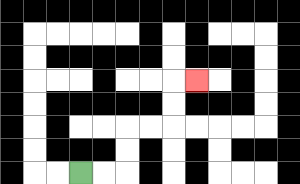{'start': '[3, 7]', 'end': '[8, 3]', 'path_directions': 'R,R,U,U,R,R,U,U,R', 'path_coordinates': '[[3, 7], [4, 7], [5, 7], [5, 6], [5, 5], [6, 5], [7, 5], [7, 4], [7, 3], [8, 3]]'}